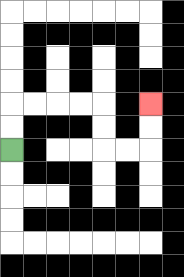{'start': '[0, 6]', 'end': '[6, 4]', 'path_directions': 'U,U,R,R,R,R,D,D,R,R,U,U', 'path_coordinates': '[[0, 6], [0, 5], [0, 4], [1, 4], [2, 4], [3, 4], [4, 4], [4, 5], [4, 6], [5, 6], [6, 6], [6, 5], [6, 4]]'}